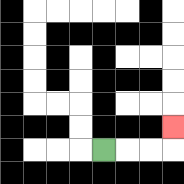{'start': '[4, 6]', 'end': '[7, 5]', 'path_directions': 'R,R,R,U', 'path_coordinates': '[[4, 6], [5, 6], [6, 6], [7, 6], [7, 5]]'}